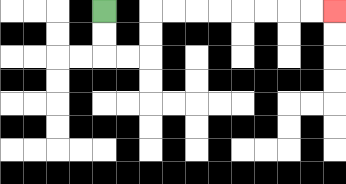{'start': '[4, 0]', 'end': '[14, 0]', 'path_directions': 'D,D,R,R,U,U,R,R,R,R,R,R,R,R', 'path_coordinates': '[[4, 0], [4, 1], [4, 2], [5, 2], [6, 2], [6, 1], [6, 0], [7, 0], [8, 0], [9, 0], [10, 0], [11, 0], [12, 0], [13, 0], [14, 0]]'}